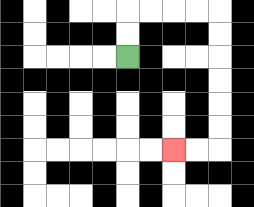{'start': '[5, 2]', 'end': '[7, 6]', 'path_directions': 'U,U,R,R,R,R,D,D,D,D,D,D,L,L', 'path_coordinates': '[[5, 2], [5, 1], [5, 0], [6, 0], [7, 0], [8, 0], [9, 0], [9, 1], [9, 2], [9, 3], [9, 4], [9, 5], [9, 6], [8, 6], [7, 6]]'}